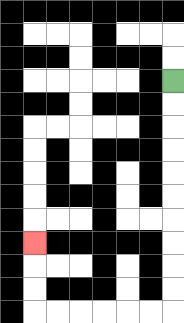{'start': '[7, 3]', 'end': '[1, 10]', 'path_directions': 'D,D,D,D,D,D,D,D,D,D,L,L,L,L,L,L,U,U,U', 'path_coordinates': '[[7, 3], [7, 4], [7, 5], [7, 6], [7, 7], [7, 8], [7, 9], [7, 10], [7, 11], [7, 12], [7, 13], [6, 13], [5, 13], [4, 13], [3, 13], [2, 13], [1, 13], [1, 12], [1, 11], [1, 10]]'}